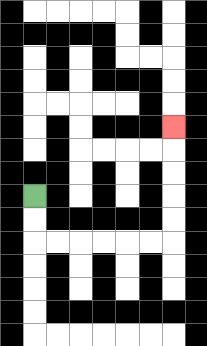{'start': '[1, 8]', 'end': '[7, 5]', 'path_directions': 'D,D,R,R,R,R,R,R,U,U,U,U,U', 'path_coordinates': '[[1, 8], [1, 9], [1, 10], [2, 10], [3, 10], [4, 10], [5, 10], [6, 10], [7, 10], [7, 9], [7, 8], [7, 7], [7, 6], [7, 5]]'}